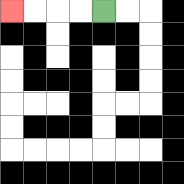{'start': '[4, 0]', 'end': '[0, 0]', 'path_directions': 'L,L,L,L', 'path_coordinates': '[[4, 0], [3, 0], [2, 0], [1, 0], [0, 0]]'}